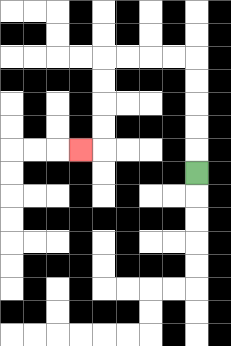{'start': '[8, 7]', 'end': '[3, 6]', 'path_directions': 'U,U,U,U,U,L,L,L,L,D,D,D,D,L', 'path_coordinates': '[[8, 7], [8, 6], [8, 5], [8, 4], [8, 3], [8, 2], [7, 2], [6, 2], [5, 2], [4, 2], [4, 3], [4, 4], [4, 5], [4, 6], [3, 6]]'}